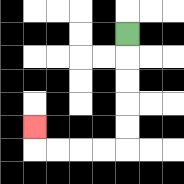{'start': '[5, 1]', 'end': '[1, 5]', 'path_directions': 'D,D,D,D,D,L,L,L,L,U', 'path_coordinates': '[[5, 1], [5, 2], [5, 3], [5, 4], [5, 5], [5, 6], [4, 6], [3, 6], [2, 6], [1, 6], [1, 5]]'}